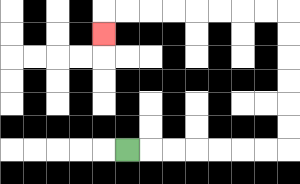{'start': '[5, 6]', 'end': '[4, 1]', 'path_directions': 'R,R,R,R,R,R,R,U,U,U,U,U,U,L,L,L,L,L,L,L,L,D', 'path_coordinates': '[[5, 6], [6, 6], [7, 6], [8, 6], [9, 6], [10, 6], [11, 6], [12, 6], [12, 5], [12, 4], [12, 3], [12, 2], [12, 1], [12, 0], [11, 0], [10, 0], [9, 0], [8, 0], [7, 0], [6, 0], [5, 0], [4, 0], [4, 1]]'}